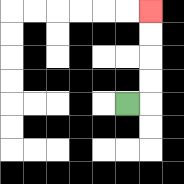{'start': '[5, 4]', 'end': '[6, 0]', 'path_directions': 'R,U,U,U,U', 'path_coordinates': '[[5, 4], [6, 4], [6, 3], [6, 2], [6, 1], [6, 0]]'}